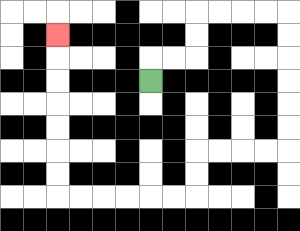{'start': '[6, 3]', 'end': '[2, 1]', 'path_directions': 'U,R,R,U,U,R,R,R,R,D,D,D,D,D,D,L,L,L,L,D,D,L,L,L,L,L,L,U,U,U,U,U,U,U', 'path_coordinates': '[[6, 3], [6, 2], [7, 2], [8, 2], [8, 1], [8, 0], [9, 0], [10, 0], [11, 0], [12, 0], [12, 1], [12, 2], [12, 3], [12, 4], [12, 5], [12, 6], [11, 6], [10, 6], [9, 6], [8, 6], [8, 7], [8, 8], [7, 8], [6, 8], [5, 8], [4, 8], [3, 8], [2, 8], [2, 7], [2, 6], [2, 5], [2, 4], [2, 3], [2, 2], [2, 1]]'}